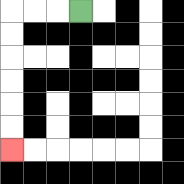{'start': '[3, 0]', 'end': '[0, 6]', 'path_directions': 'L,L,L,D,D,D,D,D,D', 'path_coordinates': '[[3, 0], [2, 0], [1, 0], [0, 0], [0, 1], [0, 2], [0, 3], [0, 4], [0, 5], [0, 6]]'}